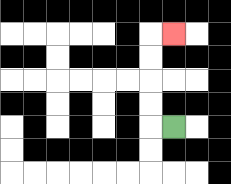{'start': '[7, 5]', 'end': '[7, 1]', 'path_directions': 'L,U,U,U,U,R', 'path_coordinates': '[[7, 5], [6, 5], [6, 4], [6, 3], [6, 2], [6, 1], [7, 1]]'}